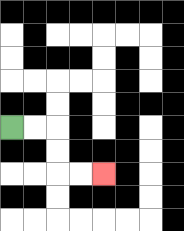{'start': '[0, 5]', 'end': '[4, 7]', 'path_directions': 'R,R,D,D,R,R', 'path_coordinates': '[[0, 5], [1, 5], [2, 5], [2, 6], [2, 7], [3, 7], [4, 7]]'}